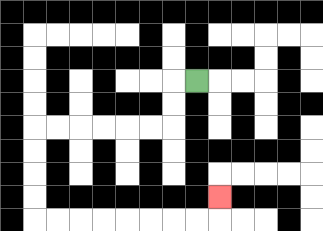{'start': '[8, 3]', 'end': '[9, 8]', 'path_directions': 'L,D,D,L,L,L,L,L,L,D,D,D,D,R,R,R,R,R,R,R,R,U', 'path_coordinates': '[[8, 3], [7, 3], [7, 4], [7, 5], [6, 5], [5, 5], [4, 5], [3, 5], [2, 5], [1, 5], [1, 6], [1, 7], [1, 8], [1, 9], [2, 9], [3, 9], [4, 9], [5, 9], [6, 9], [7, 9], [8, 9], [9, 9], [9, 8]]'}